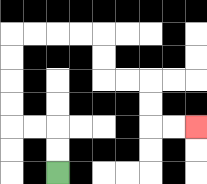{'start': '[2, 7]', 'end': '[8, 5]', 'path_directions': 'U,U,L,L,U,U,U,U,R,R,R,R,D,D,R,R,D,D,R,R', 'path_coordinates': '[[2, 7], [2, 6], [2, 5], [1, 5], [0, 5], [0, 4], [0, 3], [0, 2], [0, 1], [1, 1], [2, 1], [3, 1], [4, 1], [4, 2], [4, 3], [5, 3], [6, 3], [6, 4], [6, 5], [7, 5], [8, 5]]'}